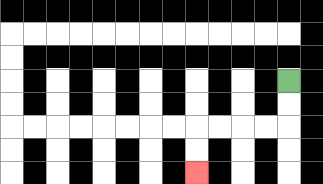{'start': '[12, 3]', 'end': '[8, 7]', 'path_directions': 'D,D,L,L,L,L,D,D', 'path_coordinates': '[[12, 3], [12, 4], [12, 5], [11, 5], [10, 5], [9, 5], [8, 5], [8, 6], [8, 7]]'}